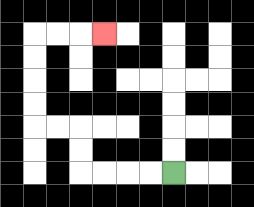{'start': '[7, 7]', 'end': '[4, 1]', 'path_directions': 'L,L,L,L,U,U,L,L,U,U,U,U,R,R,R', 'path_coordinates': '[[7, 7], [6, 7], [5, 7], [4, 7], [3, 7], [3, 6], [3, 5], [2, 5], [1, 5], [1, 4], [1, 3], [1, 2], [1, 1], [2, 1], [3, 1], [4, 1]]'}